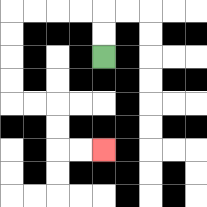{'start': '[4, 2]', 'end': '[4, 6]', 'path_directions': 'U,U,L,L,L,L,D,D,D,D,R,R,D,D,R,R', 'path_coordinates': '[[4, 2], [4, 1], [4, 0], [3, 0], [2, 0], [1, 0], [0, 0], [0, 1], [0, 2], [0, 3], [0, 4], [1, 4], [2, 4], [2, 5], [2, 6], [3, 6], [4, 6]]'}